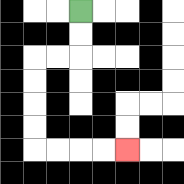{'start': '[3, 0]', 'end': '[5, 6]', 'path_directions': 'D,D,L,L,D,D,D,D,R,R,R,R', 'path_coordinates': '[[3, 0], [3, 1], [3, 2], [2, 2], [1, 2], [1, 3], [1, 4], [1, 5], [1, 6], [2, 6], [3, 6], [4, 6], [5, 6]]'}